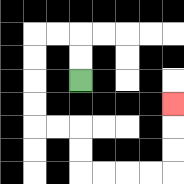{'start': '[3, 3]', 'end': '[7, 4]', 'path_directions': 'U,U,L,L,D,D,D,D,R,R,D,D,R,R,R,R,U,U,U', 'path_coordinates': '[[3, 3], [3, 2], [3, 1], [2, 1], [1, 1], [1, 2], [1, 3], [1, 4], [1, 5], [2, 5], [3, 5], [3, 6], [3, 7], [4, 7], [5, 7], [6, 7], [7, 7], [7, 6], [7, 5], [7, 4]]'}